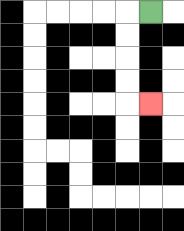{'start': '[6, 0]', 'end': '[6, 4]', 'path_directions': 'L,D,D,D,D,R', 'path_coordinates': '[[6, 0], [5, 0], [5, 1], [5, 2], [5, 3], [5, 4], [6, 4]]'}